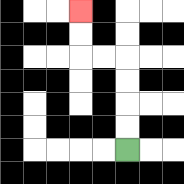{'start': '[5, 6]', 'end': '[3, 0]', 'path_directions': 'U,U,U,U,L,L,U,U', 'path_coordinates': '[[5, 6], [5, 5], [5, 4], [5, 3], [5, 2], [4, 2], [3, 2], [3, 1], [3, 0]]'}